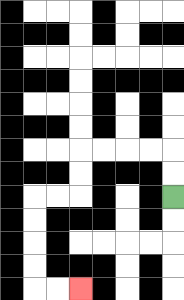{'start': '[7, 8]', 'end': '[3, 12]', 'path_directions': 'U,U,L,L,L,L,D,D,L,L,D,D,D,D,R,R', 'path_coordinates': '[[7, 8], [7, 7], [7, 6], [6, 6], [5, 6], [4, 6], [3, 6], [3, 7], [3, 8], [2, 8], [1, 8], [1, 9], [1, 10], [1, 11], [1, 12], [2, 12], [3, 12]]'}